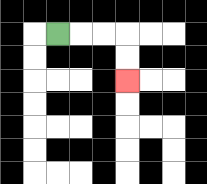{'start': '[2, 1]', 'end': '[5, 3]', 'path_directions': 'R,R,R,D,D', 'path_coordinates': '[[2, 1], [3, 1], [4, 1], [5, 1], [5, 2], [5, 3]]'}